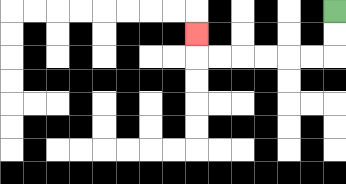{'start': '[14, 0]', 'end': '[8, 1]', 'path_directions': 'D,D,L,L,L,L,L,L,U', 'path_coordinates': '[[14, 0], [14, 1], [14, 2], [13, 2], [12, 2], [11, 2], [10, 2], [9, 2], [8, 2], [8, 1]]'}